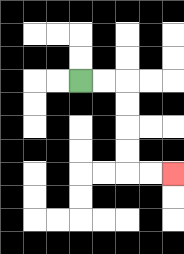{'start': '[3, 3]', 'end': '[7, 7]', 'path_directions': 'R,R,D,D,D,D,R,R', 'path_coordinates': '[[3, 3], [4, 3], [5, 3], [5, 4], [5, 5], [5, 6], [5, 7], [6, 7], [7, 7]]'}